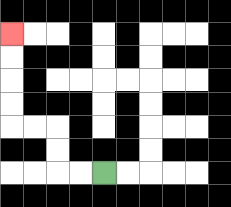{'start': '[4, 7]', 'end': '[0, 1]', 'path_directions': 'L,L,U,U,L,L,U,U,U,U', 'path_coordinates': '[[4, 7], [3, 7], [2, 7], [2, 6], [2, 5], [1, 5], [0, 5], [0, 4], [0, 3], [0, 2], [0, 1]]'}